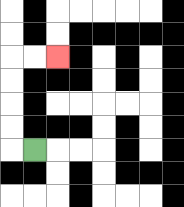{'start': '[1, 6]', 'end': '[2, 2]', 'path_directions': 'L,U,U,U,U,R,R', 'path_coordinates': '[[1, 6], [0, 6], [0, 5], [0, 4], [0, 3], [0, 2], [1, 2], [2, 2]]'}